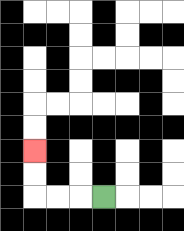{'start': '[4, 8]', 'end': '[1, 6]', 'path_directions': 'L,L,L,U,U', 'path_coordinates': '[[4, 8], [3, 8], [2, 8], [1, 8], [1, 7], [1, 6]]'}